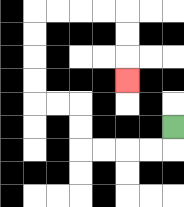{'start': '[7, 5]', 'end': '[5, 3]', 'path_directions': 'D,L,L,L,L,U,U,L,L,U,U,U,U,R,R,R,R,D,D,D', 'path_coordinates': '[[7, 5], [7, 6], [6, 6], [5, 6], [4, 6], [3, 6], [3, 5], [3, 4], [2, 4], [1, 4], [1, 3], [1, 2], [1, 1], [1, 0], [2, 0], [3, 0], [4, 0], [5, 0], [5, 1], [5, 2], [5, 3]]'}